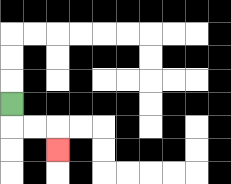{'start': '[0, 4]', 'end': '[2, 6]', 'path_directions': 'D,R,R,D', 'path_coordinates': '[[0, 4], [0, 5], [1, 5], [2, 5], [2, 6]]'}